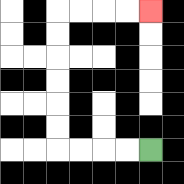{'start': '[6, 6]', 'end': '[6, 0]', 'path_directions': 'L,L,L,L,U,U,U,U,U,U,R,R,R,R', 'path_coordinates': '[[6, 6], [5, 6], [4, 6], [3, 6], [2, 6], [2, 5], [2, 4], [2, 3], [2, 2], [2, 1], [2, 0], [3, 0], [4, 0], [5, 0], [6, 0]]'}